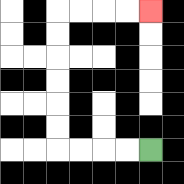{'start': '[6, 6]', 'end': '[6, 0]', 'path_directions': 'L,L,L,L,U,U,U,U,U,U,R,R,R,R', 'path_coordinates': '[[6, 6], [5, 6], [4, 6], [3, 6], [2, 6], [2, 5], [2, 4], [2, 3], [2, 2], [2, 1], [2, 0], [3, 0], [4, 0], [5, 0], [6, 0]]'}